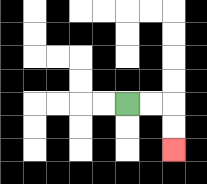{'start': '[5, 4]', 'end': '[7, 6]', 'path_directions': 'R,R,D,D', 'path_coordinates': '[[5, 4], [6, 4], [7, 4], [7, 5], [7, 6]]'}